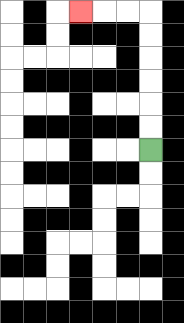{'start': '[6, 6]', 'end': '[3, 0]', 'path_directions': 'U,U,U,U,U,U,L,L,L', 'path_coordinates': '[[6, 6], [6, 5], [6, 4], [6, 3], [6, 2], [6, 1], [6, 0], [5, 0], [4, 0], [3, 0]]'}